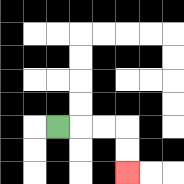{'start': '[2, 5]', 'end': '[5, 7]', 'path_directions': 'R,R,R,D,D', 'path_coordinates': '[[2, 5], [3, 5], [4, 5], [5, 5], [5, 6], [5, 7]]'}